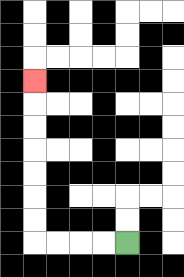{'start': '[5, 10]', 'end': '[1, 3]', 'path_directions': 'L,L,L,L,U,U,U,U,U,U,U', 'path_coordinates': '[[5, 10], [4, 10], [3, 10], [2, 10], [1, 10], [1, 9], [1, 8], [1, 7], [1, 6], [1, 5], [1, 4], [1, 3]]'}